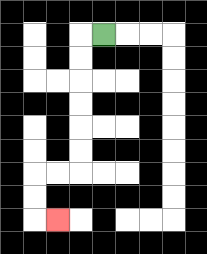{'start': '[4, 1]', 'end': '[2, 9]', 'path_directions': 'L,D,D,D,D,D,D,L,L,D,D,R', 'path_coordinates': '[[4, 1], [3, 1], [3, 2], [3, 3], [3, 4], [3, 5], [3, 6], [3, 7], [2, 7], [1, 7], [1, 8], [1, 9], [2, 9]]'}